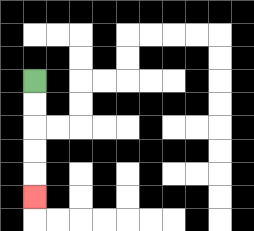{'start': '[1, 3]', 'end': '[1, 8]', 'path_directions': 'D,D,D,D,D', 'path_coordinates': '[[1, 3], [1, 4], [1, 5], [1, 6], [1, 7], [1, 8]]'}